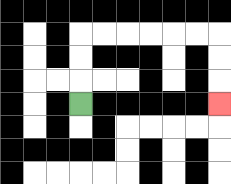{'start': '[3, 4]', 'end': '[9, 4]', 'path_directions': 'U,U,U,R,R,R,R,R,R,D,D,D', 'path_coordinates': '[[3, 4], [3, 3], [3, 2], [3, 1], [4, 1], [5, 1], [6, 1], [7, 1], [8, 1], [9, 1], [9, 2], [9, 3], [9, 4]]'}